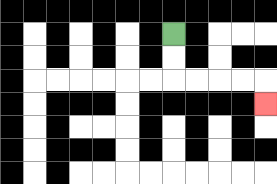{'start': '[7, 1]', 'end': '[11, 4]', 'path_directions': 'D,D,R,R,R,R,D', 'path_coordinates': '[[7, 1], [7, 2], [7, 3], [8, 3], [9, 3], [10, 3], [11, 3], [11, 4]]'}